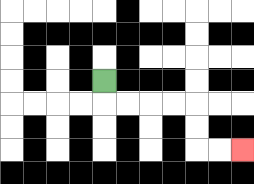{'start': '[4, 3]', 'end': '[10, 6]', 'path_directions': 'D,R,R,R,R,D,D,R,R', 'path_coordinates': '[[4, 3], [4, 4], [5, 4], [6, 4], [7, 4], [8, 4], [8, 5], [8, 6], [9, 6], [10, 6]]'}